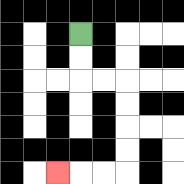{'start': '[3, 1]', 'end': '[2, 7]', 'path_directions': 'D,D,R,R,D,D,D,D,L,L,L', 'path_coordinates': '[[3, 1], [3, 2], [3, 3], [4, 3], [5, 3], [5, 4], [5, 5], [5, 6], [5, 7], [4, 7], [3, 7], [2, 7]]'}